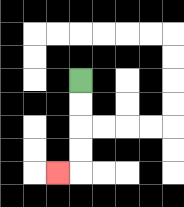{'start': '[3, 3]', 'end': '[2, 7]', 'path_directions': 'D,D,D,D,L', 'path_coordinates': '[[3, 3], [3, 4], [3, 5], [3, 6], [3, 7], [2, 7]]'}